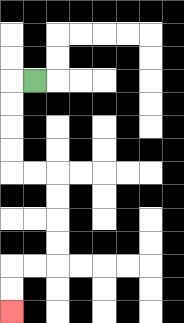{'start': '[1, 3]', 'end': '[0, 13]', 'path_directions': 'L,D,D,D,D,R,R,D,D,D,D,L,L,D,D', 'path_coordinates': '[[1, 3], [0, 3], [0, 4], [0, 5], [0, 6], [0, 7], [1, 7], [2, 7], [2, 8], [2, 9], [2, 10], [2, 11], [1, 11], [0, 11], [0, 12], [0, 13]]'}